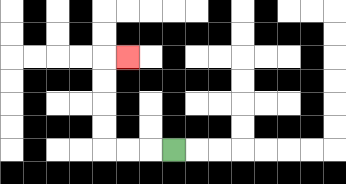{'start': '[7, 6]', 'end': '[5, 2]', 'path_directions': 'L,L,L,U,U,U,U,R', 'path_coordinates': '[[7, 6], [6, 6], [5, 6], [4, 6], [4, 5], [4, 4], [4, 3], [4, 2], [5, 2]]'}